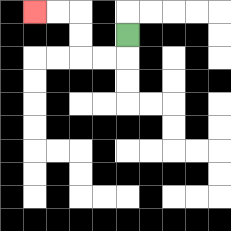{'start': '[5, 1]', 'end': '[1, 0]', 'path_directions': 'D,L,L,U,U,L,L', 'path_coordinates': '[[5, 1], [5, 2], [4, 2], [3, 2], [3, 1], [3, 0], [2, 0], [1, 0]]'}